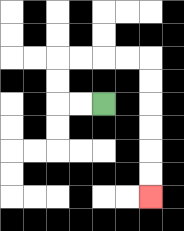{'start': '[4, 4]', 'end': '[6, 8]', 'path_directions': 'L,L,U,U,R,R,R,R,D,D,D,D,D,D', 'path_coordinates': '[[4, 4], [3, 4], [2, 4], [2, 3], [2, 2], [3, 2], [4, 2], [5, 2], [6, 2], [6, 3], [6, 4], [6, 5], [6, 6], [6, 7], [6, 8]]'}